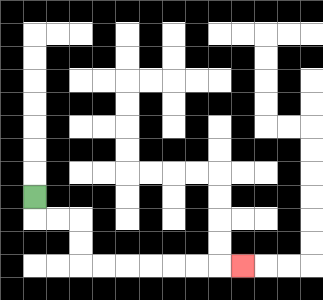{'start': '[1, 8]', 'end': '[10, 11]', 'path_directions': 'D,R,R,D,D,R,R,R,R,R,R,R', 'path_coordinates': '[[1, 8], [1, 9], [2, 9], [3, 9], [3, 10], [3, 11], [4, 11], [5, 11], [6, 11], [7, 11], [8, 11], [9, 11], [10, 11]]'}